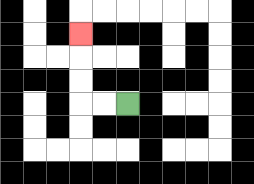{'start': '[5, 4]', 'end': '[3, 1]', 'path_directions': 'L,L,U,U,U', 'path_coordinates': '[[5, 4], [4, 4], [3, 4], [3, 3], [3, 2], [3, 1]]'}